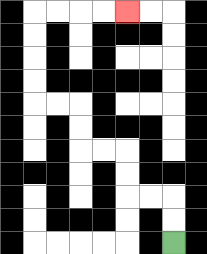{'start': '[7, 10]', 'end': '[5, 0]', 'path_directions': 'U,U,L,L,U,U,L,L,U,U,L,L,U,U,U,U,R,R,R,R', 'path_coordinates': '[[7, 10], [7, 9], [7, 8], [6, 8], [5, 8], [5, 7], [5, 6], [4, 6], [3, 6], [3, 5], [3, 4], [2, 4], [1, 4], [1, 3], [1, 2], [1, 1], [1, 0], [2, 0], [3, 0], [4, 0], [5, 0]]'}